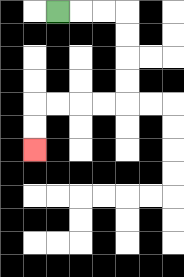{'start': '[2, 0]', 'end': '[1, 6]', 'path_directions': 'R,R,R,D,D,D,D,L,L,L,L,D,D', 'path_coordinates': '[[2, 0], [3, 0], [4, 0], [5, 0], [5, 1], [5, 2], [5, 3], [5, 4], [4, 4], [3, 4], [2, 4], [1, 4], [1, 5], [1, 6]]'}